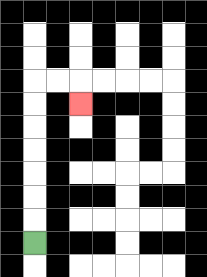{'start': '[1, 10]', 'end': '[3, 4]', 'path_directions': 'U,U,U,U,U,U,U,R,R,D', 'path_coordinates': '[[1, 10], [1, 9], [1, 8], [1, 7], [1, 6], [1, 5], [1, 4], [1, 3], [2, 3], [3, 3], [3, 4]]'}